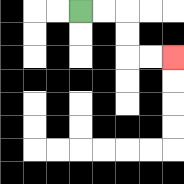{'start': '[3, 0]', 'end': '[7, 2]', 'path_directions': 'R,R,D,D,R,R', 'path_coordinates': '[[3, 0], [4, 0], [5, 0], [5, 1], [5, 2], [6, 2], [7, 2]]'}